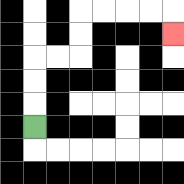{'start': '[1, 5]', 'end': '[7, 1]', 'path_directions': 'U,U,U,R,R,U,U,R,R,R,R,D', 'path_coordinates': '[[1, 5], [1, 4], [1, 3], [1, 2], [2, 2], [3, 2], [3, 1], [3, 0], [4, 0], [5, 0], [6, 0], [7, 0], [7, 1]]'}